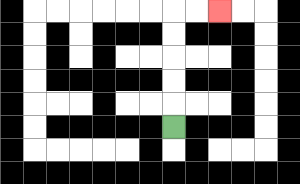{'start': '[7, 5]', 'end': '[9, 0]', 'path_directions': 'U,U,U,U,U,R,R', 'path_coordinates': '[[7, 5], [7, 4], [7, 3], [7, 2], [7, 1], [7, 0], [8, 0], [9, 0]]'}